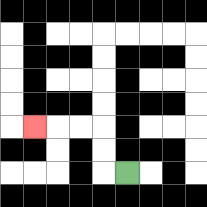{'start': '[5, 7]', 'end': '[1, 5]', 'path_directions': 'L,U,U,L,L,L', 'path_coordinates': '[[5, 7], [4, 7], [4, 6], [4, 5], [3, 5], [2, 5], [1, 5]]'}